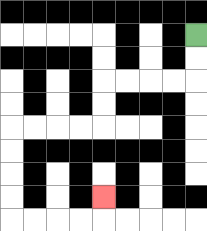{'start': '[8, 1]', 'end': '[4, 8]', 'path_directions': 'D,D,L,L,L,L,D,D,L,L,L,L,D,D,D,D,R,R,R,R,U', 'path_coordinates': '[[8, 1], [8, 2], [8, 3], [7, 3], [6, 3], [5, 3], [4, 3], [4, 4], [4, 5], [3, 5], [2, 5], [1, 5], [0, 5], [0, 6], [0, 7], [0, 8], [0, 9], [1, 9], [2, 9], [3, 9], [4, 9], [4, 8]]'}